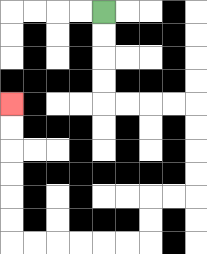{'start': '[4, 0]', 'end': '[0, 4]', 'path_directions': 'D,D,D,D,R,R,R,R,D,D,D,D,L,L,D,D,L,L,L,L,L,L,U,U,U,U,U,U', 'path_coordinates': '[[4, 0], [4, 1], [4, 2], [4, 3], [4, 4], [5, 4], [6, 4], [7, 4], [8, 4], [8, 5], [8, 6], [8, 7], [8, 8], [7, 8], [6, 8], [6, 9], [6, 10], [5, 10], [4, 10], [3, 10], [2, 10], [1, 10], [0, 10], [0, 9], [0, 8], [0, 7], [0, 6], [0, 5], [0, 4]]'}